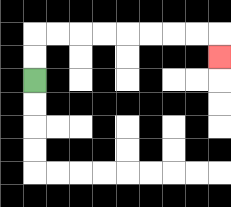{'start': '[1, 3]', 'end': '[9, 2]', 'path_directions': 'U,U,R,R,R,R,R,R,R,R,D', 'path_coordinates': '[[1, 3], [1, 2], [1, 1], [2, 1], [3, 1], [4, 1], [5, 1], [6, 1], [7, 1], [8, 1], [9, 1], [9, 2]]'}